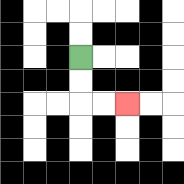{'start': '[3, 2]', 'end': '[5, 4]', 'path_directions': 'D,D,R,R', 'path_coordinates': '[[3, 2], [3, 3], [3, 4], [4, 4], [5, 4]]'}